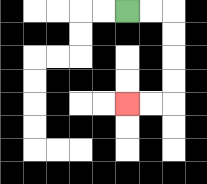{'start': '[5, 0]', 'end': '[5, 4]', 'path_directions': 'R,R,D,D,D,D,L,L', 'path_coordinates': '[[5, 0], [6, 0], [7, 0], [7, 1], [7, 2], [7, 3], [7, 4], [6, 4], [5, 4]]'}